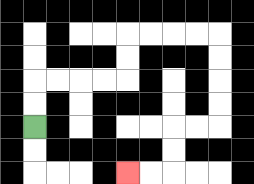{'start': '[1, 5]', 'end': '[5, 7]', 'path_directions': 'U,U,R,R,R,R,U,U,R,R,R,R,D,D,D,D,L,L,D,D,L,L', 'path_coordinates': '[[1, 5], [1, 4], [1, 3], [2, 3], [3, 3], [4, 3], [5, 3], [5, 2], [5, 1], [6, 1], [7, 1], [8, 1], [9, 1], [9, 2], [9, 3], [9, 4], [9, 5], [8, 5], [7, 5], [7, 6], [7, 7], [6, 7], [5, 7]]'}